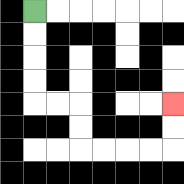{'start': '[1, 0]', 'end': '[7, 4]', 'path_directions': 'D,D,D,D,R,R,D,D,R,R,R,R,U,U', 'path_coordinates': '[[1, 0], [1, 1], [1, 2], [1, 3], [1, 4], [2, 4], [3, 4], [3, 5], [3, 6], [4, 6], [5, 6], [6, 6], [7, 6], [7, 5], [7, 4]]'}